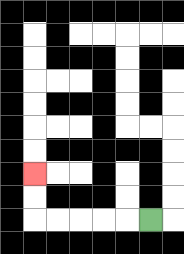{'start': '[6, 9]', 'end': '[1, 7]', 'path_directions': 'L,L,L,L,L,U,U', 'path_coordinates': '[[6, 9], [5, 9], [4, 9], [3, 9], [2, 9], [1, 9], [1, 8], [1, 7]]'}